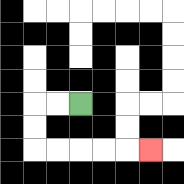{'start': '[3, 4]', 'end': '[6, 6]', 'path_directions': 'L,L,D,D,R,R,R,R,R', 'path_coordinates': '[[3, 4], [2, 4], [1, 4], [1, 5], [1, 6], [2, 6], [3, 6], [4, 6], [5, 6], [6, 6]]'}